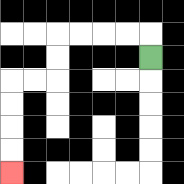{'start': '[6, 2]', 'end': '[0, 7]', 'path_directions': 'U,L,L,L,L,D,D,L,L,D,D,D,D', 'path_coordinates': '[[6, 2], [6, 1], [5, 1], [4, 1], [3, 1], [2, 1], [2, 2], [2, 3], [1, 3], [0, 3], [0, 4], [0, 5], [0, 6], [0, 7]]'}